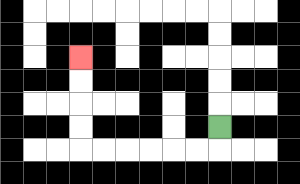{'start': '[9, 5]', 'end': '[3, 2]', 'path_directions': 'D,L,L,L,L,L,L,U,U,U,U', 'path_coordinates': '[[9, 5], [9, 6], [8, 6], [7, 6], [6, 6], [5, 6], [4, 6], [3, 6], [3, 5], [3, 4], [3, 3], [3, 2]]'}